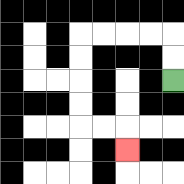{'start': '[7, 3]', 'end': '[5, 6]', 'path_directions': 'U,U,L,L,L,L,D,D,D,D,R,R,D', 'path_coordinates': '[[7, 3], [7, 2], [7, 1], [6, 1], [5, 1], [4, 1], [3, 1], [3, 2], [3, 3], [3, 4], [3, 5], [4, 5], [5, 5], [5, 6]]'}